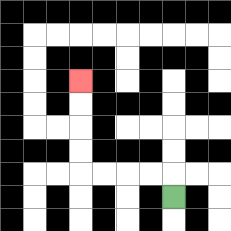{'start': '[7, 8]', 'end': '[3, 3]', 'path_directions': 'U,L,L,L,L,U,U,U,U', 'path_coordinates': '[[7, 8], [7, 7], [6, 7], [5, 7], [4, 7], [3, 7], [3, 6], [3, 5], [3, 4], [3, 3]]'}